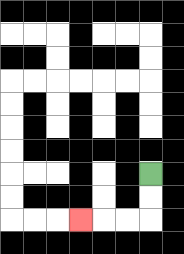{'start': '[6, 7]', 'end': '[3, 9]', 'path_directions': 'D,D,L,L,L', 'path_coordinates': '[[6, 7], [6, 8], [6, 9], [5, 9], [4, 9], [3, 9]]'}